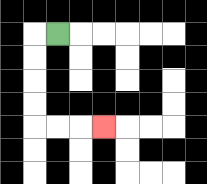{'start': '[2, 1]', 'end': '[4, 5]', 'path_directions': 'L,D,D,D,D,R,R,R', 'path_coordinates': '[[2, 1], [1, 1], [1, 2], [1, 3], [1, 4], [1, 5], [2, 5], [3, 5], [4, 5]]'}